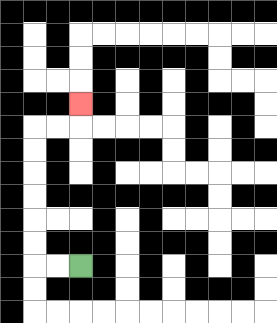{'start': '[3, 11]', 'end': '[3, 4]', 'path_directions': 'L,L,U,U,U,U,U,U,R,R,U', 'path_coordinates': '[[3, 11], [2, 11], [1, 11], [1, 10], [1, 9], [1, 8], [1, 7], [1, 6], [1, 5], [2, 5], [3, 5], [3, 4]]'}